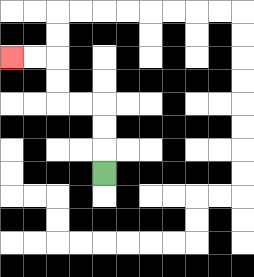{'start': '[4, 7]', 'end': '[0, 2]', 'path_directions': 'U,U,U,L,L,U,U,L,L', 'path_coordinates': '[[4, 7], [4, 6], [4, 5], [4, 4], [3, 4], [2, 4], [2, 3], [2, 2], [1, 2], [0, 2]]'}